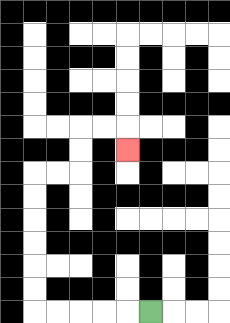{'start': '[6, 13]', 'end': '[5, 6]', 'path_directions': 'L,L,L,L,L,U,U,U,U,U,U,R,R,U,U,R,R,D', 'path_coordinates': '[[6, 13], [5, 13], [4, 13], [3, 13], [2, 13], [1, 13], [1, 12], [1, 11], [1, 10], [1, 9], [1, 8], [1, 7], [2, 7], [3, 7], [3, 6], [3, 5], [4, 5], [5, 5], [5, 6]]'}